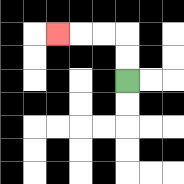{'start': '[5, 3]', 'end': '[2, 1]', 'path_directions': 'U,U,L,L,L', 'path_coordinates': '[[5, 3], [5, 2], [5, 1], [4, 1], [3, 1], [2, 1]]'}